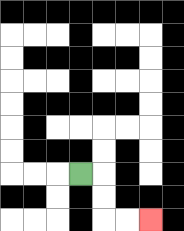{'start': '[3, 7]', 'end': '[6, 9]', 'path_directions': 'R,D,D,R,R', 'path_coordinates': '[[3, 7], [4, 7], [4, 8], [4, 9], [5, 9], [6, 9]]'}